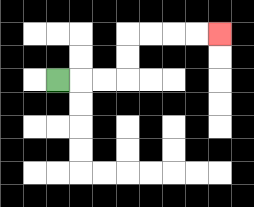{'start': '[2, 3]', 'end': '[9, 1]', 'path_directions': 'R,R,R,U,U,R,R,R,R', 'path_coordinates': '[[2, 3], [3, 3], [4, 3], [5, 3], [5, 2], [5, 1], [6, 1], [7, 1], [8, 1], [9, 1]]'}